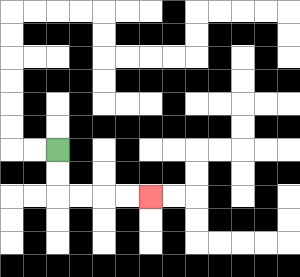{'start': '[2, 6]', 'end': '[6, 8]', 'path_directions': 'D,D,R,R,R,R', 'path_coordinates': '[[2, 6], [2, 7], [2, 8], [3, 8], [4, 8], [5, 8], [6, 8]]'}